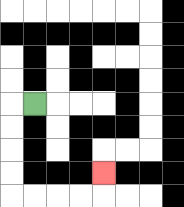{'start': '[1, 4]', 'end': '[4, 7]', 'path_directions': 'L,D,D,D,D,R,R,R,R,U', 'path_coordinates': '[[1, 4], [0, 4], [0, 5], [0, 6], [0, 7], [0, 8], [1, 8], [2, 8], [3, 8], [4, 8], [4, 7]]'}